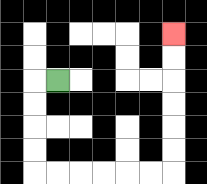{'start': '[2, 3]', 'end': '[7, 1]', 'path_directions': 'L,D,D,D,D,R,R,R,R,R,R,U,U,U,U,U,U', 'path_coordinates': '[[2, 3], [1, 3], [1, 4], [1, 5], [1, 6], [1, 7], [2, 7], [3, 7], [4, 7], [5, 7], [6, 7], [7, 7], [7, 6], [7, 5], [7, 4], [7, 3], [7, 2], [7, 1]]'}